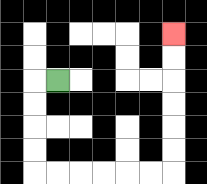{'start': '[2, 3]', 'end': '[7, 1]', 'path_directions': 'L,D,D,D,D,R,R,R,R,R,R,U,U,U,U,U,U', 'path_coordinates': '[[2, 3], [1, 3], [1, 4], [1, 5], [1, 6], [1, 7], [2, 7], [3, 7], [4, 7], [5, 7], [6, 7], [7, 7], [7, 6], [7, 5], [7, 4], [7, 3], [7, 2], [7, 1]]'}